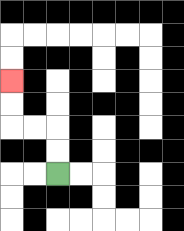{'start': '[2, 7]', 'end': '[0, 3]', 'path_directions': 'U,U,L,L,U,U', 'path_coordinates': '[[2, 7], [2, 6], [2, 5], [1, 5], [0, 5], [0, 4], [0, 3]]'}